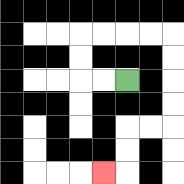{'start': '[5, 3]', 'end': '[4, 7]', 'path_directions': 'L,L,U,U,R,R,R,R,D,D,D,D,L,L,D,D,L', 'path_coordinates': '[[5, 3], [4, 3], [3, 3], [3, 2], [3, 1], [4, 1], [5, 1], [6, 1], [7, 1], [7, 2], [7, 3], [7, 4], [7, 5], [6, 5], [5, 5], [5, 6], [5, 7], [4, 7]]'}